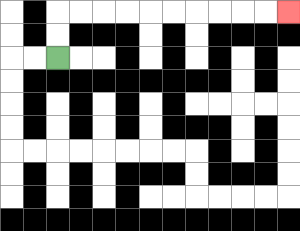{'start': '[2, 2]', 'end': '[12, 0]', 'path_directions': 'U,U,R,R,R,R,R,R,R,R,R,R', 'path_coordinates': '[[2, 2], [2, 1], [2, 0], [3, 0], [4, 0], [5, 0], [6, 0], [7, 0], [8, 0], [9, 0], [10, 0], [11, 0], [12, 0]]'}